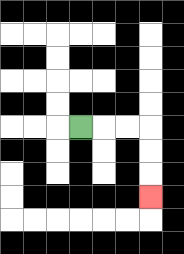{'start': '[3, 5]', 'end': '[6, 8]', 'path_directions': 'R,R,R,D,D,D', 'path_coordinates': '[[3, 5], [4, 5], [5, 5], [6, 5], [6, 6], [6, 7], [6, 8]]'}